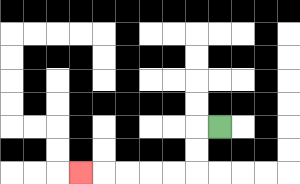{'start': '[9, 5]', 'end': '[3, 7]', 'path_directions': 'L,D,D,L,L,L,L,L', 'path_coordinates': '[[9, 5], [8, 5], [8, 6], [8, 7], [7, 7], [6, 7], [5, 7], [4, 7], [3, 7]]'}